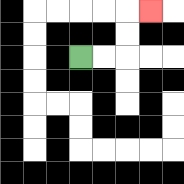{'start': '[3, 2]', 'end': '[6, 0]', 'path_directions': 'R,R,U,U,R', 'path_coordinates': '[[3, 2], [4, 2], [5, 2], [5, 1], [5, 0], [6, 0]]'}